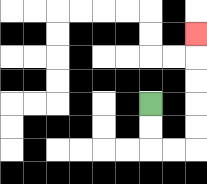{'start': '[6, 4]', 'end': '[8, 1]', 'path_directions': 'D,D,R,R,U,U,U,U,U', 'path_coordinates': '[[6, 4], [6, 5], [6, 6], [7, 6], [8, 6], [8, 5], [8, 4], [8, 3], [8, 2], [8, 1]]'}